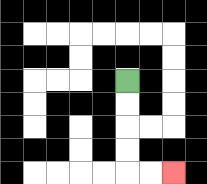{'start': '[5, 3]', 'end': '[7, 7]', 'path_directions': 'D,D,D,D,R,R', 'path_coordinates': '[[5, 3], [5, 4], [5, 5], [5, 6], [5, 7], [6, 7], [7, 7]]'}